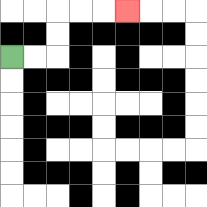{'start': '[0, 2]', 'end': '[5, 0]', 'path_directions': 'R,R,U,U,R,R,R', 'path_coordinates': '[[0, 2], [1, 2], [2, 2], [2, 1], [2, 0], [3, 0], [4, 0], [5, 0]]'}